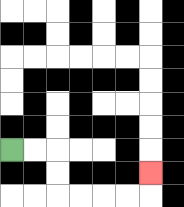{'start': '[0, 6]', 'end': '[6, 7]', 'path_directions': 'R,R,D,D,R,R,R,R,U', 'path_coordinates': '[[0, 6], [1, 6], [2, 6], [2, 7], [2, 8], [3, 8], [4, 8], [5, 8], [6, 8], [6, 7]]'}